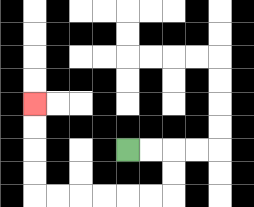{'start': '[5, 6]', 'end': '[1, 4]', 'path_directions': 'R,R,D,D,L,L,L,L,L,L,U,U,U,U', 'path_coordinates': '[[5, 6], [6, 6], [7, 6], [7, 7], [7, 8], [6, 8], [5, 8], [4, 8], [3, 8], [2, 8], [1, 8], [1, 7], [1, 6], [1, 5], [1, 4]]'}